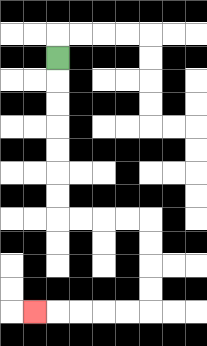{'start': '[2, 2]', 'end': '[1, 13]', 'path_directions': 'D,D,D,D,D,D,D,R,R,R,R,D,D,D,D,L,L,L,L,L', 'path_coordinates': '[[2, 2], [2, 3], [2, 4], [2, 5], [2, 6], [2, 7], [2, 8], [2, 9], [3, 9], [4, 9], [5, 9], [6, 9], [6, 10], [6, 11], [6, 12], [6, 13], [5, 13], [4, 13], [3, 13], [2, 13], [1, 13]]'}